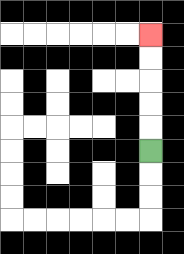{'start': '[6, 6]', 'end': '[6, 1]', 'path_directions': 'U,U,U,U,U', 'path_coordinates': '[[6, 6], [6, 5], [6, 4], [6, 3], [6, 2], [6, 1]]'}